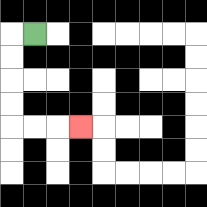{'start': '[1, 1]', 'end': '[3, 5]', 'path_directions': 'L,D,D,D,D,R,R,R', 'path_coordinates': '[[1, 1], [0, 1], [0, 2], [0, 3], [0, 4], [0, 5], [1, 5], [2, 5], [3, 5]]'}